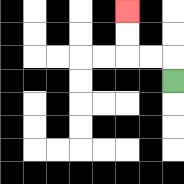{'start': '[7, 3]', 'end': '[5, 0]', 'path_directions': 'U,L,L,U,U', 'path_coordinates': '[[7, 3], [7, 2], [6, 2], [5, 2], [5, 1], [5, 0]]'}